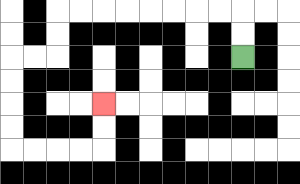{'start': '[10, 2]', 'end': '[4, 4]', 'path_directions': 'U,U,L,L,L,L,L,L,L,L,D,D,L,L,D,D,D,D,R,R,R,R,U,U', 'path_coordinates': '[[10, 2], [10, 1], [10, 0], [9, 0], [8, 0], [7, 0], [6, 0], [5, 0], [4, 0], [3, 0], [2, 0], [2, 1], [2, 2], [1, 2], [0, 2], [0, 3], [0, 4], [0, 5], [0, 6], [1, 6], [2, 6], [3, 6], [4, 6], [4, 5], [4, 4]]'}